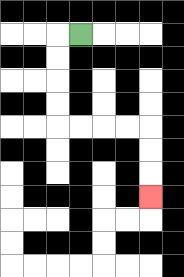{'start': '[3, 1]', 'end': '[6, 8]', 'path_directions': 'L,D,D,D,D,R,R,R,R,D,D,D', 'path_coordinates': '[[3, 1], [2, 1], [2, 2], [2, 3], [2, 4], [2, 5], [3, 5], [4, 5], [5, 5], [6, 5], [6, 6], [6, 7], [6, 8]]'}